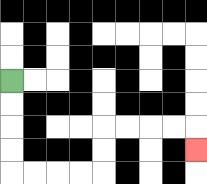{'start': '[0, 3]', 'end': '[8, 6]', 'path_directions': 'D,D,D,D,R,R,R,R,U,U,R,R,R,R,D', 'path_coordinates': '[[0, 3], [0, 4], [0, 5], [0, 6], [0, 7], [1, 7], [2, 7], [3, 7], [4, 7], [4, 6], [4, 5], [5, 5], [6, 5], [7, 5], [8, 5], [8, 6]]'}